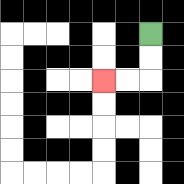{'start': '[6, 1]', 'end': '[4, 3]', 'path_directions': 'D,D,L,L', 'path_coordinates': '[[6, 1], [6, 2], [6, 3], [5, 3], [4, 3]]'}